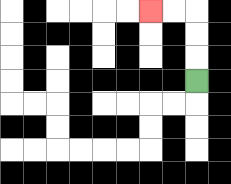{'start': '[8, 3]', 'end': '[6, 0]', 'path_directions': 'U,U,U,L,L', 'path_coordinates': '[[8, 3], [8, 2], [8, 1], [8, 0], [7, 0], [6, 0]]'}